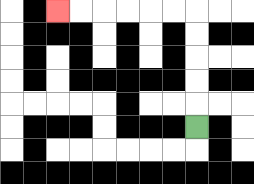{'start': '[8, 5]', 'end': '[2, 0]', 'path_directions': 'U,U,U,U,U,L,L,L,L,L,L', 'path_coordinates': '[[8, 5], [8, 4], [8, 3], [8, 2], [8, 1], [8, 0], [7, 0], [6, 0], [5, 0], [4, 0], [3, 0], [2, 0]]'}